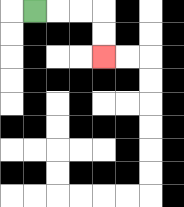{'start': '[1, 0]', 'end': '[4, 2]', 'path_directions': 'R,R,R,D,D', 'path_coordinates': '[[1, 0], [2, 0], [3, 0], [4, 0], [4, 1], [4, 2]]'}